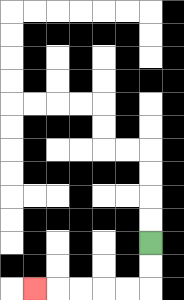{'start': '[6, 10]', 'end': '[1, 12]', 'path_directions': 'D,D,L,L,L,L,L', 'path_coordinates': '[[6, 10], [6, 11], [6, 12], [5, 12], [4, 12], [3, 12], [2, 12], [1, 12]]'}